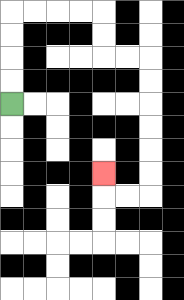{'start': '[0, 4]', 'end': '[4, 7]', 'path_directions': 'U,U,U,U,R,R,R,R,D,D,R,R,D,D,D,D,D,D,L,L,U', 'path_coordinates': '[[0, 4], [0, 3], [0, 2], [0, 1], [0, 0], [1, 0], [2, 0], [3, 0], [4, 0], [4, 1], [4, 2], [5, 2], [6, 2], [6, 3], [6, 4], [6, 5], [6, 6], [6, 7], [6, 8], [5, 8], [4, 8], [4, 7]]'}